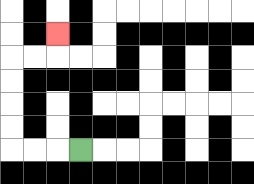{'start': '[3, 6]', 'end': '[2, 1]', 'path_directions': 'L,L,L,U,U,U,U,R,R,U', 'path_coordinates': '[[3, 6], [2, 6], [1, 6], [0, 6], [0, 5], [0, 4], [0, 3], [0, 2], [1, 2], [2, 2], [2, 1]]'}